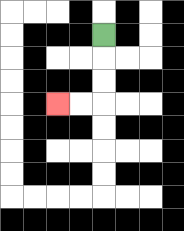{'start': '[4, 1]', 'end': '[2, 4]', 'path_directions': 'D,D,D,L,L', 'path_coordinates': '[[4, 1], [4, 2], [4, 3], [4, 4], [3, 4], [2, 4]]'}